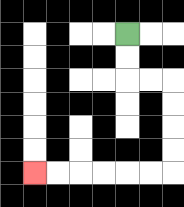{'start': '[5, 1]', 'end': '[1, 7]', 'path_directions': 'D,D,R,R,D,D,D,D,L,L,L,L,L,L', 'path_coordinates': '[[5, 1], [5, 2], [5, 3], [6, 3], [7, 3], [7, 4], [7, 5], [7, 6], [7, 7], [6, 7], [5, 7], [4, 7], [3, 7], [2, 7], [1, 7]]'}